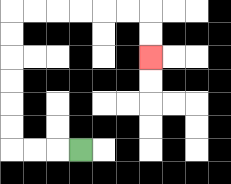{'start': '[3, 6]', 'end': '[6, 2]', 'path_directions': 'L,L,L,U,U,U,U,U,U,R,R,R,R,R,R,D,D', 'path_coordinates': '[[3, 6], [2, 6], [1, 6], [0, 6], [0, 5], [0, 4], [0, 3], [0, 2], [0, 1], [0, 0], [1, 0], [2, 0], [3, 0], [4, 0], [5, 0], [6, 0], [6, 1], [6, 2]]'}